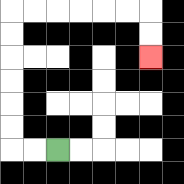{'start': '[2, 6]', 'end': '[6, 2]', 'path_directions': 'L,L,U,U,U,U,U,U,R,R,R,R,R,R,D,D', 'path_coordinates': '[[2, 6], [1, 6], [0, 6], [0, 5], [0, 4], [0, 3], [0, 2], [0, 1], [0, 0], [1, 0], [2, 0], [3, 0], [4, 0], [5, 0], [6, 0], [6, 1], [6, 2]]'}